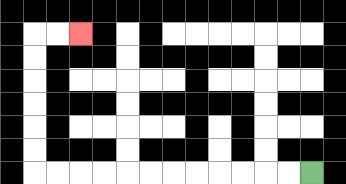{'start': '[13, 7]', 'end': '[3, 1]', 'path_directions': 'L,L,L,L,L,L,L,L,L,L,L,L,U,U,U,U,U,U,R,R', 'path_coordinates': '[[13, 7], [12, 7], [11, 7], [10, 7], [9, 7], [8, 7], [7, 7], [6, 7], [5, 7], [4, 7], [3, 7], [2, 7], [1, 7], [1, 6], [1, 5], [1, 4], [1, 3], [1, 2], [1, 1], [2, 1], [3, 1]]'}